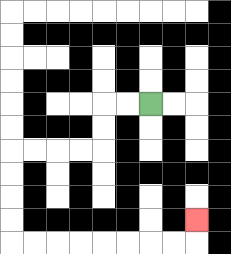{'start': '[6, 4]', 'end': '[8, 9]', 'path_directions': 'L,L,D,D,L,L,L,L,D,D,D,D,R,R,R,R,R,R,R,R,U', 'path_coordinates': '[[6, 4], [5, 4], [4, 4], [4, 5], [4, 6], [3, 6], [2, 6], [1, 6], [0, 6], [0, 7], [0, 8], [0, 9], [0, 10], [1, 10], [2, 10], [3, 10], [4, 10], [5, 10], [6, 10], [7, 10], [8, 10], [8, 9]]'}